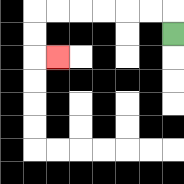{'start': '[7, 1]', 'end': '[2, 2]', 'path_directions': 'U,L,L,L,L,L,L,D,D,R', 'path_coordinates': '[[7, 1], [7, 0], [6, 0], [5, 0], [4, 0], [3, 0], [2, 0], [1, 0], [1, 1], [1, 2], [2, 2]]'}